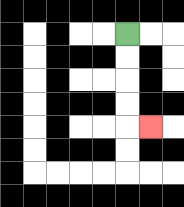{'start': '[5, 1]', 'end': '[6, 5]', 'path_directions': 'D,D,D,D,R', 'path_coordinates': '[[5, 1], [5, 2], [5, 3], [5, 4], [5, 5], [6, 5]]'}